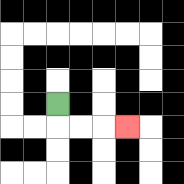{'start': '[2, 4]', 'end': '[5, 5]', 'path_directions': 'D,R,R,R', 'path_coordinates': '[[2, 4], [2, 5], [3, 5], [4, 5], [5, 5]]'}